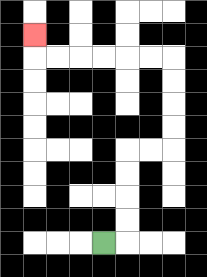{'start': '[4, 10]', 'end': '[1, 1]', 'path_directions': 'R,U,U,U,U,R,R,U,U,U,U,L,L,L,L,L,L,U', 'path_coordinates': '[[4, 10], [5, 10], [5, 9], [5, 8], [5, 7], [5, 6], [6, 6], [7, 6], [7, 5], [7, 4], [7, 3], [7, 2], [6, 2], [5, 2], [4, 2], [3, 2], [2, 2], [1, 2], [1, 1]]'}